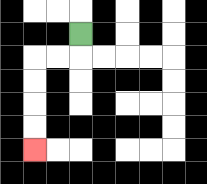{'start': '[3, 1]', 'end': '[1, 6]', 'path_directions': 'D,L,L,D,D,D,D', 'path_coordinates': '[[3, 1], [3, 2], [2, 2], [1, 2], [1, 3], [1, 4], [1, 5], [1, 6]]'}